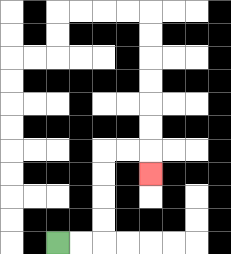{'start': '[2, 10]', 'end': '[6, 7]', 'path_directions': 'R,R,U,U,U,U,R,R,D', 'path_coordinates': '[[2, 10], [3, 10], [4, 10], [4, 9], [4, 8], [4, 7], [4, 6], [5, 6], [6, 6], [6, 7]]'}